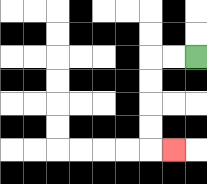{'start': '[8, 2]', 'end': '[7, 6]', 'path_directions': 'L,L,D,D,D,D,R', 'path_coordinates': '[[8, 2], [7, 2], [6, 2], [6, 3], [6, 4], [6, 5], [6, 6], [7, 6]]'}